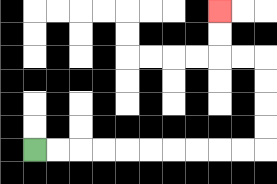{'start': '[1, 6]', 'end': '[9, 0]', 'path_directions': 'R,R,R,R,R,R,R,R,R,R,U,U,U,U,L,L,U,U', 'path_coordinates': '[[1, 6], [2, 6], [3, 6], [4, 6], [5, 6], [6, 6], [7, 6], [8, 6], [9, 6], [10, 6], [11, 6], [11, 5], [11, 4], [11, 3], [11, 2], [10, 2], [9, 2], [9, 1], [9, 0]]'}